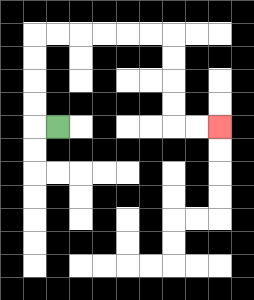{'start': '[2, 5]', 'end': '[9, 5]', 'path_directions': 'L,U,U,U,U,R,R,R,R,R,R,D,D,D,D,R,R', 'path_coordinates': '[[2, 5], [1, 5], [1, 4], [1, 3], [1, 2], [1, 1], [2, 1], [3, 1], [4, 1], [5, 1], [6, 1], [7, 1], [7, 2], [7, 3], [7, 4], [7, 5], [8, 5], [9, 5]]'}